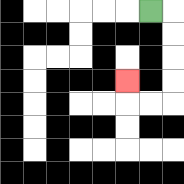{'start': '[6, 0]', 'end': '[5, 3]', 'path_directions': 'R,D,D,D,D,L,L,U', 'path_coordinates': '[[6, 0], [7, 0], [7, 1], [7, 2], [7, 3], [7, 4], [6, 4], [5, 4], [5, 3]]'}